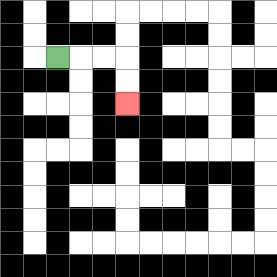{'start': '[2, 2]', 'end': '[5, 4]', 'path_directions': 'R,R,R,D,D', 'path_coordinates': '[[2, 2], [3, 2], [4, 2], [5, 2], [5, 3], [5, 4]]'}